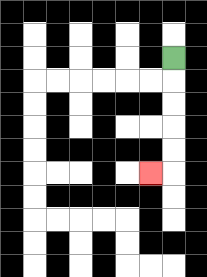{'start': '[7, 2]', 'end': '[6, 7]', 'path_directions': 'D,D,D,D,D,L', 'path_coordinates': '[[7, 2], [7, 3], [7, 4], [7, 5], [7, 6], [7, 7], [6, 7]]'}